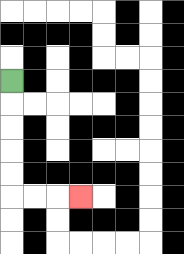{'start': '[0, 3]', 'end': '[3, 8]', 'path_directions': 'D,D,D,D,D,R,R,R', 'path_coordinates': '[[0, 3], [0, 4], [0, 5], [0, 6], [0, 7], [0, 8], [1, 8], [2, 8], [3, 8]]'}